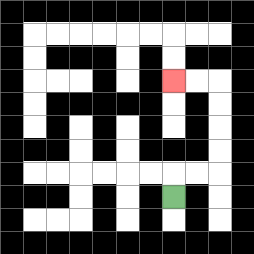{'start': '[7, 8]', 'end': '[7, 3]', 'path_directions': 'U,R,R,U,U,U,U,L,L', 'path_coordinates': '[[7, 8], [7, 7], [8, 7], [9, 7], [9, 6], [9, 5], [9, 4], [9, 3], [8, 3], [7, 3]]'}